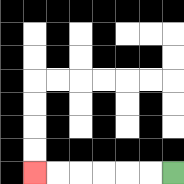{'start': '[7, 7]', 'end': '[1, 7]', 'path_directions': 'L,L,L,L,L,L', 'path_coordinates': '[[7, 7], [6, 7], [5, 7], [4, 7], [3, 7], [2, 7], [1, 7]]'}